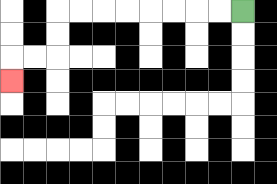{'start': '[10, 0]', 'end': '[0, 3]', 'path_directions': 'L,L,L,L,L,L,L,L,D,D,L,L,D', 'path_coordinates': '[[10, 0], [9, 0], [8, 0], [7, 0], [6, 0], [5, 0], [4, 0], [3, 0], [2, 0], [2, 1], [2, 2], [1, 2], [0, 2], [0, 3]]'}